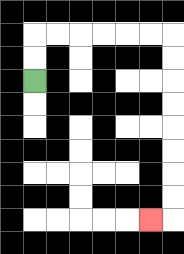{'start': '[1, 3]', 'end': '[6, 9]', 'path_directions': 'U,U,R,R,R,R,R,R,D,D,D,D,D,D,D,D,L', 'path_coordinates': '[[1, 3], [1, 2], [1, 1], [2, 1], [3, 1], [4, 1], [5, 1], [6, 1], [7, 1], [7, 2], [7, 3], [7, 4], [7, 5], [7, 6], [7, 7], [7, 8], [7, 9], [6, 9]]'}